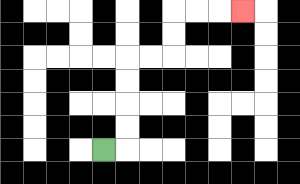{'start': '[4, 6]', 'end': '[10, 0]', 'path_directions': 'R,U,U,U,U,R,R,U,U,R,R,R', 'path_coordinates': '[[4, 6], [5, 6], [5, 5], [5, 4], [5, 3], [5, 2], [6, 2], [7, 2], [7, 1], [7, 0], [8, 0], [9, 0], [10, 0]]'}